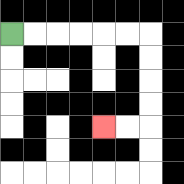{'start': '[0, 1]', 'end': '[4, 5]', 'path_directions': 'R,R,R,R,R,R,D,D,D,D,L,L', 'path_coordinates': '[[0, 1], [1, 1], [2, 1], [3, 1], [4, 1], [5, 1], [6, 1], [6, 2], [6, 3], [6, 4], [6, 5], [5, 5], [4, 5]]'}